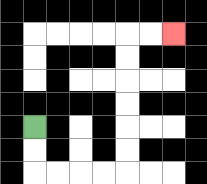{'start': '[1, 5]', 'end': '[7, 1]', 'path_directions': 'D,D,R,R,R,R,U,U,U,U,U,U,R,R', 'path_coordinates': '[[1, 5], [1, 6], [1, 7], [2, 7], [3, 7], [4, 7], [5, 7], [5, 6], [5, 5], [5, 4], [5, 3], [5, 2], [5, 1], [6, 1], [7, 1]]'}